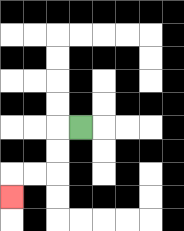{'start': '[3, 5]', 'end': '[0, 8]', 'path_directions': 'L,D,D,L,L,D', 'path_coordinates': '[[3, 5], [2, 5], [2, 6], [2, 7], [1, 7], [0, 7], [0, 8]]'}